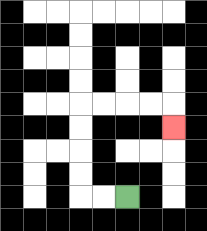{'start': '[5, 8]', 'end': '[7, 5]', 'path_directions': 'L,L,U,U,U,U,R,R,R,R,D', 'path_coordinates': '[[5, 8], [4, 8], [3, 8], [3, 7], [3, 6], [3, 5], [3, 4], [4, 4], [5, 4], [6, 4], [7, 4], [7, 5]]'}